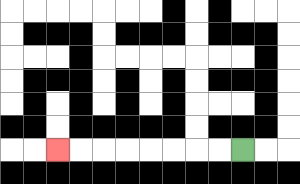{'start': '[10, 6]', 'end': '[2, 6]', 'path_directions': 'L,L,L,L,L,L,L,L', 'path_coordinates': '[[10, 6], [9, 6], [8, 6], [7, 6], [6, 6], [5, 6], [4, 6], [3, 6], [2, 6]]'}